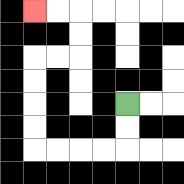{'start': '[5, 4]', 'end': '[1, 0]', 'path_directions': 'D,D,L,L,L,L,U,U,U,U,R,R,U,U,L,L', 'path_coordinates': '[[5, 4], [5, 5], [5, 6], [4, 6], [3, 6], [2, 6], [1, 6], [1, 5], [1, 4], [1, 3], [1, 2], [2, 2], [3, 2], [3, 1], [3, 0], [2, 0], [1, 0]]'}